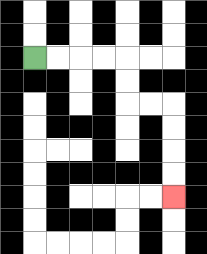{'start': '[1, 2]', 'end': '[7, 8]', 'path_directions': 'R,R,R,R,D,D,R,R,D,D,D,D', 'path_coordinates': '[[1, 2], [2, 2], [3, 2], [4, 2], [5, 2], [5, 3], [5, 4], [6, 4], [7, 4], [7, 5], [7, 6], [7, 7], [7, 8]]'}